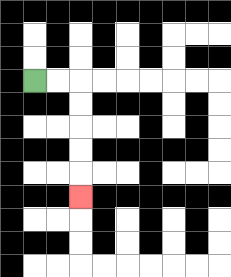{'start': '[1, 3]', 'end': '[3, 8]', 'path_directions': 'R,R,D,D,D,D,D', 'path_coordinates': '[[1, 3], [2, 3], [3, 3], [3, 4], [3, 5], [3, 6], [3, 7], [3, 8]]'}